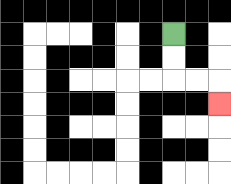{'start': '[7, 1]', 'end': '[9, 4]', 'path_directions': 'D,D,R,R,D', 'path_coordinates': '[[7, 1], [7, 2], [7, 3], [8, 3], [9, 3], [9, 4]]'}